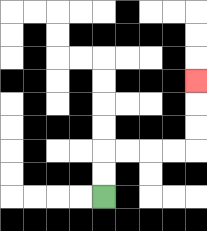{'start': '[4, 8]', 'end': '[8, 3]', 'path_directions': 'U,U,R,R,R,R,U,U,U', 'path_coordinates': '[[4, 8], [4, 7], [4, 6], [5, 6], [6, 6], [7, 6], [8, 6], [8, 5], [8, 4], [8, 3]]'}